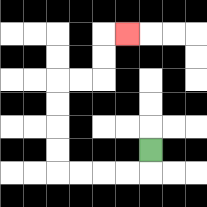{'start': '[6, 6]', 'end': '[5, 1]', 'path_directions': 'D,L,L,L,L,U,U,U,U,R,R,U,U,R', 'path_coordinates': '[[6, 6], [6, 7], [5, 7], [4, 7], [3, 7], [2, 7], [2, 6], [2, 5], [2, 4], [2, 3], [3, 3], [4, 3], [4, 2], [4, 1], [5, 1]]'}